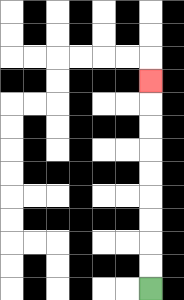{'start': '[6, 12]', 'end': '[6, 3]', 'path_directions': 'U,U,U,U,U,U,U,U,U', 'path_coordinates': '[[6, 12], [6, 11], [6, 10], [6, 9], [6, 8], [6, 7], [6, 6], [6, 5], [6, 4], [6, 3]]'}